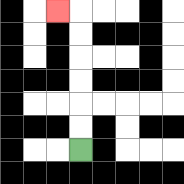{'start': '[3, 6]', 'end': '[2, 0]', 'path_directions': 'U,U,U,U,U,U,L', 'path_coordinates': '[[3, 6], [3, 5], [3, 4], [3, 3], [3, 2], [3, 1], [3, 0], [2, 0]]'}